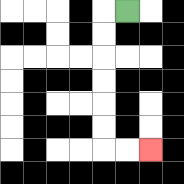{'start': '[5, 0]', 'end': '[6, 6]', 'path_directions': 'L,D,D,D,D,D,D,R,R', 'path_coordinates': '[[5, 0], [4, 0], [4, 1], [4, 2], [4, 3], [4, 4], [4, 5], [4, 6], [5, 6], [6, 6]]'}